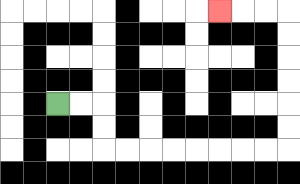{'start': '[2, 4]', 'end': '[9, 0]', 'path_directions': 'R,R,D,D,R,R,R,R,R,R,R,R,U,U,U,U,U,U,L,L,L', 'path_coordinates': '[[2, 4], [3, 4], [4, 4], [4, 5], [4, 6], [5, 6], [6, 6], [7, 6], [8, 6], [9, 6], [10, 6], [11, 6], [12, 6], [12, 5], [12, 4], [12, 3], [12, 2], [12, 1], [12, 0], [11, 0], [10, 0], [9, 0]]'}